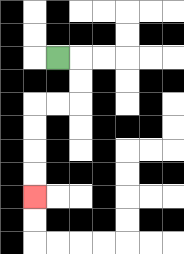{'start': '[2, 2]', 'end': '[1, 8]', 'path_directions': 'R,D,D,L,L,D,D,D,D', 'path_coordinates': '[[2, 2], [3, 2], [3, 3], [3, 4], [2, 4], [1, 4], [1, 5], [1, 6], [1, 7], [1, 8]]'}